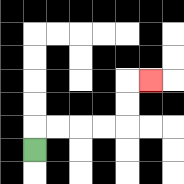{'start': '[1, 6]', 'end': '[6, 3]', 'path_directions': 'U,R,R,R,R,U,U,R', 'path_coordinates': '[[1, 6], [1, 5], [2, 5], [3, 5], [4, 5], [5, 5], [5, 4], [5, 3], [6, 3]]'}